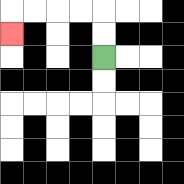{'start': '[4, 2]', 'end': '[0, 1]', 'path_directions': 'U,U,L,L,L,L,D', 'path_coordinates': '[[4, 2], [4, 1], [4, 0], [3, 0], [2, 0], [1, 0], [0, 0], [0, 1]]'}